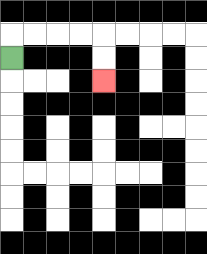{'start': '[0, 2]', 'end': '[4, 3]', 'path_directions': 'U,R,R,R,R,D,D', 'path_coordinates': '[[0, 2], [0, 1], [1, 1], [2, 1], [3, 1], [4, 1], [4, 2], [4, 3]]'}